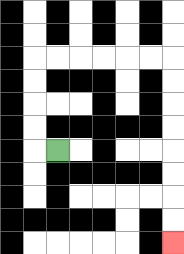{'start': '[2, 6]', 'end': '[7, 10]', 'path_directions': 'L,U,U,U,U,R,R,R,R,R,R,D,D,D,D,D,D,D,D', 'path_coordinates': '[[2, 6], [1, 6], [1, 5], [1, 4], [1, 3], [1, 2], [2, 2], [3, 2], [4, 2], [5, 2], [6, 2], [7, 2], [7, 3], [7, 4], [7, 5], [7, 6], [7, 7], [7, 8], [7, 9], [7, 10]]'}